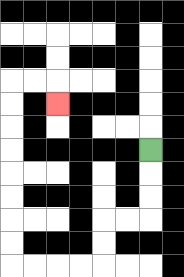{'start': '[6, 6]', 'end': '[2, 4]', 'path_directions': 'D,D,D,L,L,D,D,L,L,L,L,U,U,U,U,U,U,U,U,R,R,D', 'path_coordinates': '[[6, 6], [6, 7], [6, 8], [6, 9], [5, 9], [4, 9], [4, 10], [4, 11], [3, 11], [2, 11], [1, 11], [0, 11], [0, 10], [0, 9], [0, 8], [0, 7], [0, 6], [0, 5], [0, 4], [0, 3], [1, 3], [2, 3], [2, 4]]'}